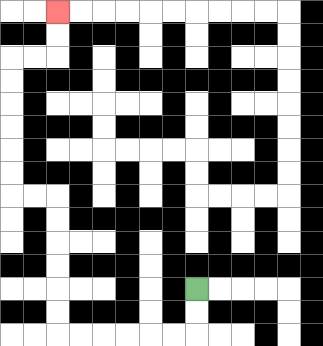{'start': '[8, 12]', 'end': '[2, 0]', 'path_directions': 'D,D,L,L,L,L,L,L,U,U,U,U,U,U,L,L,U,U,U,U,U,U,R,R,U,U', 'path_coordinates': '[[8, 12], [8, 13], [8, 14], [7, 14], [6, 14], [5, 14], [4, 14], [3, 14], [2, 14], [2, 13], [2, 12], [2, 11], [2, 10], [2, 9], [2, 8], [1, 8], [0, 8], [0, 7], [0, 6], [0, 5], [0, 4], [0, 3], [0, 2], [1, 2], [2, 2], [2, 1], [2, 0]]'}